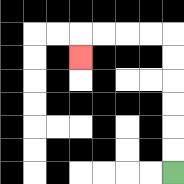{'start': '[7, 7]', 'end': '[3, 2]', 'path_directions': 'U,U,U,U,U,U,L,L,L,L,D', 'path_coordinates': '[[7, 7], [7, 6], [7, 5], [7, 4], [7, 3], [7, 2], [7, 1], [6, 1], [5, 1], [4, 1], [3, 1], [3, 2]]'}